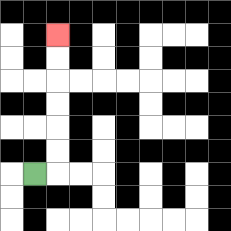{'start': '[1, 7]', 'end': '[2, 1]', 'path_directions': 'R,U,U,U,U,U,U', 'path_coordinates': '[[1, 7], [2, 7], [2, 6], [2, 5], [2, 4], [2, 3], [2, 2], [2, 1]]'}